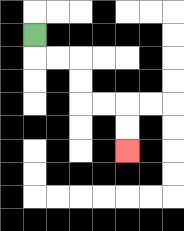{'start': '[1, 1]', 'end': '[5, 6]', 'path_directions': 'D,R,R,D,D,R,R,D,D', 'path_coordinates': '[[1, 1], [1, 2], [2, 2], [3, 2], [3, 3], [3, 4], [4, 4], [5, 4], [5, 5], [5, 6]]'}